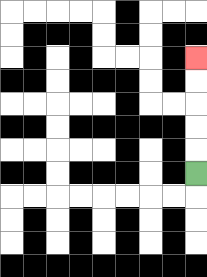{'start': '[8, 7]', 'end': '[8, 2]', 'path_directions': 'U,U,U,U,U', 'path_coordinates': '[[8, 7], [8, 6], [8, 5], [8, 4], [8, 3], [8, 2]]'}